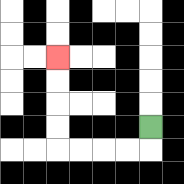{'start': '[6, 5]', 'end': '[2, 2]', 'path_directions': 'D,L,L,L,L,U,U,U,U', 'path_coordinates': '[[6, 5], [6, 6], [5, 6], [4, 6], [3, 6], [2, 6], [2, 5], [2, 4], [2, 3], [2, 2]]'}